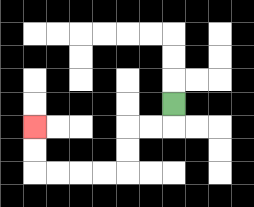{'start': '[7, 4]', 'end': '[1, 5]', 'path_directions': 'D,L,L,D,D,L,L,L,L,U,U', 'path_coordinates': '[[7, 4], [7, 5], [6, 5], [5, 5], [5, 6], [5, 7], [4, 7], [3, 7], [2, 7], [1, 7], [1, 6], [1, 5]]'}